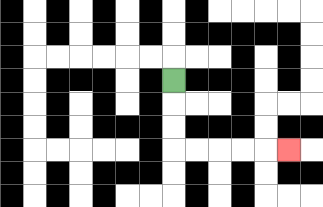{'start': '[7, 3]', 'end': '[12, 6]', 'path_directions': 'D,D,D,R,R,R,R,R', 'path_coordinates': '[[7, 3], [7, 4], [7, 5], [7, 6], [8, 6], [9, 6], [10, 6], [11, 6], [12, 6]]'}